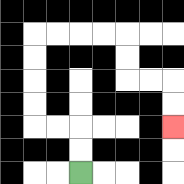{'start': '[3, 7]', 'end': '[7, 5]', 'path_directions': 'U,U,L,L,U,U,U,U,R,R,R,R,D,D,R,R,D,D', 'path_coordinates': '[[3, 7], [3, 6], [3, 5], [2, 5], [1, 5], [1, 4], [1, 3], [1, 2], [1, 1], [2, 1], [3, 1], [4, 1], [5, 1], [5, 2], [5, 3], [6, 3], [7, 3], [7, 4], [7, 5]]'}